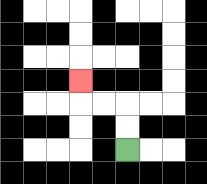{'start': '[5, 6]', 'end': '[3, 3]', 'path_directions': 'U,U,L,L,U', 'path_coordinates': '[[5, 6], [5, 5], [5, 4], [4, 4], [3, 4], [3, 3]]'}